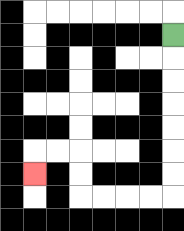{'start': '[7, 1]', 'end': '[1, 7]', 'path_directions': 'D,D,D,D,D,D,D,L,L,L,L,U,U,L,L,D', 'path_coordinates': '[[7, 1], [7, 2], [7, 3], [7, 4], [7, 5], [7, 6], [7, 7], [7, 8], [6, 8], [5, 8], [4, 8], [3, 8], [3, 7], [3, 6], [2, 6], [1, 6], [1, 7]]'}